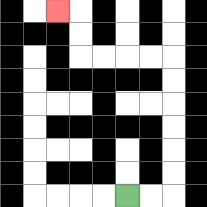{'start': '[5, 8]', 'end': '[2, 0]', 'path_directions': 'R,R,U,U,U,U,U,U,L,L,L,L,U,U,L', 'path_coordinates': '[[5, 8], [6, 8], [7, 8], [7, 7], [7, 6], [7, 5], [7, 4], [7, 3], [7, 2], [6, 2], [5, 2], [4, 2], [3, 2], [3, 1], [3, 0], [2, 0]]'}